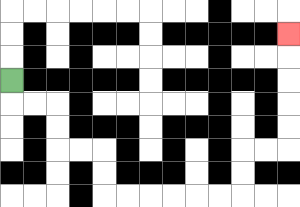{'start': '[0, 3]', 'end': '[12, 1]', 'path_directions': 'D,R,R,D,D,R,R,D,D,R,R,R,R,R,R,U,U,R,R,U,U,U,U,U', 'path_coordinates': '[[0, 3], [0, 4], [1, 4], [2, 4], [2, 5], [2, 6], [3, 6], [4, 6], [4, 7], [4, 8], [5, 8], [6, 8], [7, 8], [8, 8], [9, 8], [10, 8], [10, 7], [10, 6], [11, 6], [12, 6], [12, 5], [12, 4], [12, 3], [12, 2], [12, 1]]'}